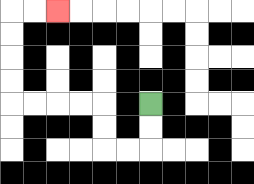{'start': '[6, 4]', 'end': '[2, 0]', 'path_directions': 'D,D,L,L,U,U,L,L,L,L,U,U,U,U,R,R', 'path_coordinates': '[[6, 4], [6, 5], [6, 6], [5, 6], [4, 6], [4, 5], [4, 4], [3, 4], [2, 4], [1, 4], [0, 4], [0, 3], [0, 2], [0, 1], [0, 0], [1, 0], [2, 0]]'}